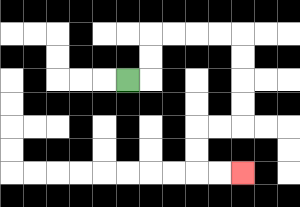{'start': '[5, 3]', 'end': '[10, 7]', 'path_directions': 'R,U,U,R,R,R,R,D,D,D,D,L,L,D,D,R,R', 'path_coordinates': '[[5, 3], [6, 3], [6, 2], [6, 1], [7, 1], [8, 1], [9, 1], [10, 1], [10, 2], [10, 3], [10, 4], [10, 5], [9, 5], [8, 5], [8, 6], [8, 7], [9, 7], [10, 7]]'}